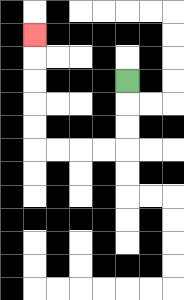{'start': '[5, 3]', 'end': '[1, 1]', 'path_directions': 'D,D,D,L,L,L,L,U,U,U,U,U', 'path_coordinates': '[[5, 3], [5, 4], [5, 5], [5, 6], [4, 6], [3, 6], [2, 6], [1, 6], [1, 5], [1, 4], [1, 3], [1, 2], [1, 1]]'}